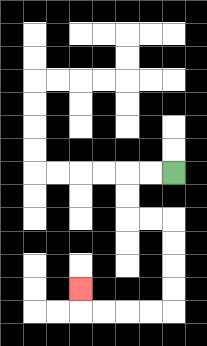{'start': '[7, 7]', 'end': '[3, 12]', 'path_directions': 'L,L,D,D,R,R,D,D,D,D,L,L,L,L,U', 'path_coordinates': '[[7, 7], [6, 7], [5, 7], [5, 8], [5, 9], [6, 9], [7, 9], [7, 10], [7, 11], [7, 12], [7, 13], [6, 13], [5, 13], [4, 13], [3, 13], [3, 12]]'}